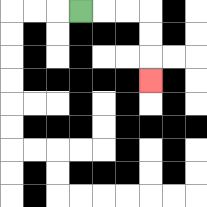{'start': '[3, 0]', 'end': '[6, 3]', 'path_directions': 'R,R,R,D,D,D', 'path_coordinates': '[[3, 0], [4, 0], [5, 0], [6, 0], [6, 1], [6, 2], [6, 3]]'}